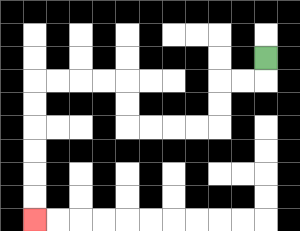{'start': '[11, 2]', 'end': '[1, 9]', 'path_directions': 'D,L,L,D,D,L,L,L,L,U,U,L,L,L,L,D,D,D,D,D,D', 'path_coordinates': '[[11, 2], [11, 3], [10, 3], [9, 3], [9, 4], [9, 5], [8, 5], [7, 5], [6, 5], [5, 5], [5, 4], [5, 3], [4, 3], [3, 3], [2, 3], [1, 3], [1, 4], [1, 5], [1, 6], [1, 7], [1, 8], [1, 9]]'}